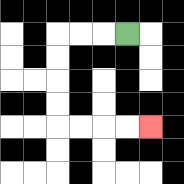{'start': '[5, 1]', 'end': '[6, 5]', 'path_directions': 'L,L,L,D,D,D,D,R,R,R,R', 'path_coordinates': '[[5, 1], [4, 1], [3, 1], [2, 1], [2, 2], [2, 3], [2, 4], [2, 5], [3, 5], [4, 5], [5, 5], [6, 5]]'}